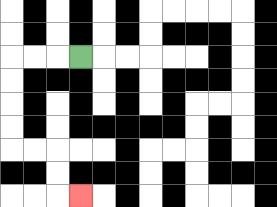{'start': '[3, 2]', 'end': '[3, 8]', 'path_directions': 'L,L,L,D,D,D,D,R,R,D,D,R', 'path_coordinates': '[[3, 2], [2, 2], [1, 2], [0, 2], [0, 3], [0, 4], [0, 5], [0, 6], [1, 6], [2, 6], [2, 7], [2, 8], [3, 8]]'}